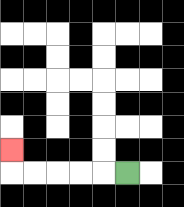{'start': '[5, 7]', 'end': '[0, 6]', 'path_directions': 'L,L,L,L,L,U', 'path_coordinates': '[[5, 7], [4, 7], [3, 7], [2, 7], [1, 7], [0, 7], [0, 6]]'}